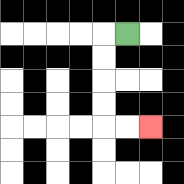{'start': '[5, 1]', 'end': '[6, 5]', 'path_directions': 'L,D,D,D,D,R,R', 'path_coordinates': '[[5, 1], [4, 1], [4, 2], [4, 3], [4, 4], [4, 5], [5, 5], [6, 5]]'}